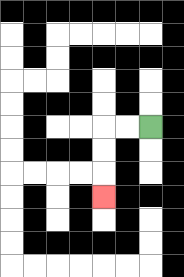{'start': '[6, 5]', 'end': '[4, 8]', 'path_directions': 'L,L,D,D,D', 'path_coordinates': '[[6, 5], [5, 5], [4, 5], [4, 6], [4, 7], [4, 8]]'}